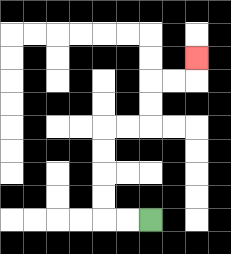{'start': '[6, 9]', 'end': '[8, 2]', 'path_directions': 'L,L,U,U,U,U,R,R,U,U,R,R,U', 'path_coordinates': '[[6, 9], [5, 9], [4, 9], [4, 8], [4, 7], [4, 6], [4, 5], [5, 5], [6, 5], [6, 4], [6, 3], [7, 3], [8, 3], [8, 2]]'}